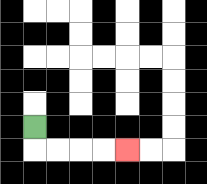{'start': '[1, 5]', 'end': '[5, 6]', 'path_directions': 'D,R,R,R,R', 'path_coordinates': '[[1, 5], [1, 6], [2, 6], [3, 6], [4, 6], [5, 6]]'}